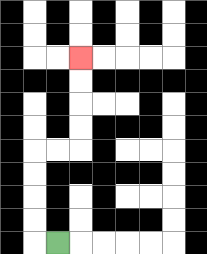{'start': '[2, 10]', 'end': '[3, 2]', 'path_directions': 'L,U,U,U,U,R,R,U,U,U,U', 'path_coordinates': '[[2, 10], [1, 10], [1, 9], [1, 8], [1, 7], [1, 6], [2, 6], [3, 6], [3, 5], [3, 4], [3, 3], [3, 2]]'}